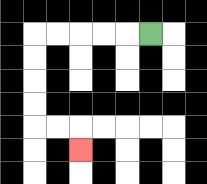{'start': '[6, 1]', 'end': '[3, 6]', 'path_directions': 'L,L,L,L,L,D,D,D,D,R,R,D', 'path_coordinates': '[[6, 1], [5, 1], [4, 1], [3, 1], [2, 1], [1, 1], [1, 2], [1, 3], [1, 4], [1, 5], [2, 5], [3, 5], [3, 6]]'}